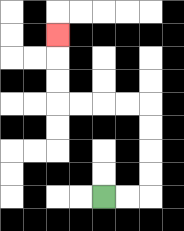{'start': '[4, 8]', 'end': '[2, 1]', 'path_directions': 'R,R,U,U,U,U,L,L,L,L,U,U,U', 'path_coordinates': '[[4, 8], [5, 8], [6, 8], [6, 7], [6, 6], [6, 5], [6, 4], [5, 4], [4, 4], [3, 4], [2, 4], [2, 3], [2, 2], [2, 1]]'}